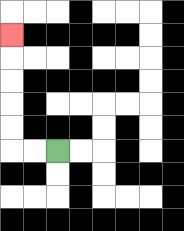{'start': '[2, 6]', 'end': '[0, 1]', 'path_directions': 'L,L,U,U,U,U,U', 'path_coordinates': '[[2, 6], [1, 6], [0, 6], [0, 5], [0, 4], [0, 3], [0, 2], [0, 1]]'}